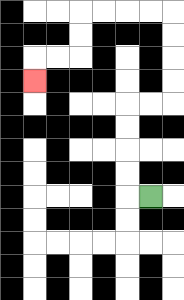{'start': '[6, 8]', 'end': '[1, 3]', 'path_directions': 'L,U,U,U,U,R,R,U,U,U,U,L,L,L,L,D,D,L,L,D', 'path_coordinates': '[[6, 8], [5, 8], [5, 7], [5, 6], [5, 5], [5, 4], [6, 4], [7, 4], [7, 3], [7, 2], [7, 1], [7, 0], [6, 0], [5, 0], [4, 0], [3, 0], [3, 1], [3, 2], [2, 2], [1, 2], [1, 3]]'}